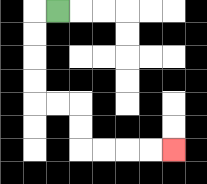{'start': '[2, 0]', 'end': '[7, 6]', 'path_directions': 'L,D,D,D,D,R,R,D,D,R,R,R,R', 'path_coordinates': '[[2, 0], [1, 0], [1, 1], [1, 2], [1, 3], [1, 4], [2, 4], [3, 4], [3, 5], [3, 6], [4, 6], [5, 6], [6, 6], [7, 6]]'}